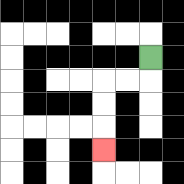{'start': '[6, 2]', 'end': '[4, 6]', 'path_directions': 'D,L,L,D,D,D', 'path_coordinates': '[[6, 2], [6, 3], [5, 3], [4, 3], [4, 4], [4, 5], [4, 6]]'}